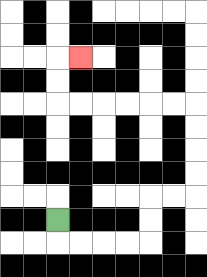{'start': '[2, 9]', 'end': '[3, 2]', 'path_directions': 'D,R,R,R,R,U,U,R,R,U,U,U,U,L,L,L,L,L,L,U,U,R', 'path_coordinates': '[[2, 9], [2, 10], [3, 10], [4, 10], [5, 10], [6, 10], [6, 9], [6, 8], [7, 8], [8, 8], [8, 7], [8, 6], [8, 5], [8, 4], [7, 4], [6, 4], [5, 4], [4, 4], [3, 4], [2, 4], [2, 3], [2, 2], [3, 2]]'}